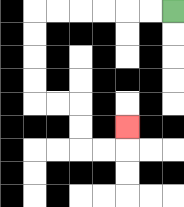{'start': '[7, 0]', 'end': '[5, 5]', 'path_directions': 'L,L,L,L,L,L,D,D,D,D,R,R,D,D,R,R,U', 'path_coordinates': '[[7, 0], [6, 0], [5, 0], [4, 0], [3, 0], [2, 0], [1, 0], [1, 1], [1, 2], [1, 3], [1, 4], [2, 4], [3, 4], [3, 5], [3, 6], [4, 6], [5, 6], [5, 5]]'}